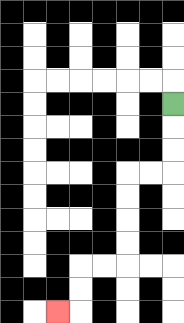{'start': '[7, 4]', 'end': '[2, 13]', 'path_directions': 'D,D,D,L,L,D,D,D,D,L,L,D,D,L', 'path_coordinates': '[[7, 4], [7, 5], [7, 6], [7, 7], [6, 7], [5, 7], [5, 8], [5, 9], [5, 10], [5, 11], [4, 11], [3, 11], [3, 12], [3, 13], [2, 13]]'}